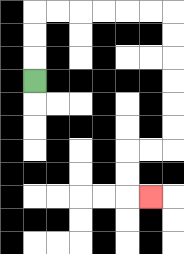{'start': '[1, 3]', 'end': '[6, 8]', 'path_directions': 'U,U,U,R,R,R,R,R,R,D,D,D,D,D,D,L,L,D,D,R', 'path_coordinates': '[[1, 3], [1, 2], [1, 1], [1, 0], [2, 0], [3, 0], [4, 0], [5, 0], [6, 0], [7, 0], [7, 1], [7, 2], [7, 3], [7, 4], [7, 5], [7, 6], [6, 6], [5, 6], [5, 7], [5, 8], [6, 8]]'}